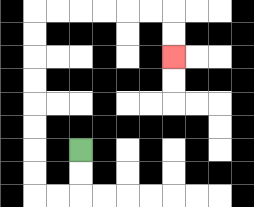{'start': '[3, 6]', 'end': '[7, 2]', 'path_directions': 'D,D,L,L,U,U,U,U,U,U,U,U,R,R,R,R,R,R,D,D', 'path_coordinates': '[[3, 6], [3, 7], [3, 8], [2, 8], [1, 8], [1, 7], [1, 6], [1, 5], [1, 4], [1, 3], [1, 2], [1, 1], [1, 0], [2, 0], [3, 0], [4, 0], [5, 0], [6, 0], [7, 0], [7, 1], [7, 2]]'}